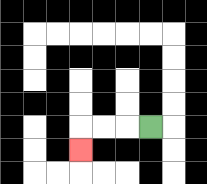{'start': '[6, 5]', 'end': '[3, 6]', 'path_directions': 'L,L,L,D', 'path_coordinates': '[[6, 5], [5, 5], [4, 5], [3, 5], [3, 6]]'}